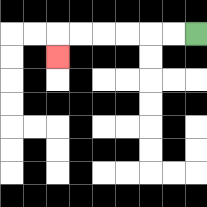{'start': '[8, 1]', 'end': '[2, 2]', 'path_directions': 'L,L,L,L,L,L,D', 'path_coordinates': '[[8, 1], [7, 1], [6, 1], [5, 1], [4, 1], [3, 1], [2, 1], [2, 2]]'}